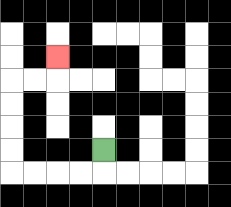{'start': '[4, 6]', 'end': '[2, 2]', 'path_directions': 'D,L,L,L,L,U,U,U,U,R,R,U', 'path_coordinates': '[[4, 6], [4, 7], [3, 7], [2, 7], [1, 7], [0, 7], [0, 6], [0, 5], [0, 4], [0, 3], [1, 3], [2, 3], [2, 2]]'}